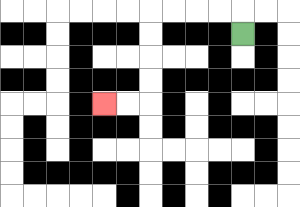{'start': '[10, 1]', 'end': '[4, 4]', 'path_directions': 'U,L,L,L,L,D,D,D,D,L,L', 'path_coordinates': '[[10, 1], [10, 0], [9, 0], [8, 0], [7, 0], [6, 0], [6, 1], [6, 2], [6, 3], [6, 4], [5, 4], [4, 4]]'}